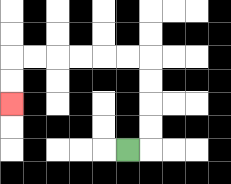{'start': '[5, 6]', 'end': '[0, 4]', 'path_directions': 'R,U,U,U,U,L,L,L,L,L,L,D,D', 'path_coordinates': '[[5, 6], [6, 6], [6, 5], [6, 4], [6, 3], [6, 2], [5, 2], [4, 2], [3, 2], [2, 2], [1, 2], [0, 2], [0, 3], [0, 4]]'}